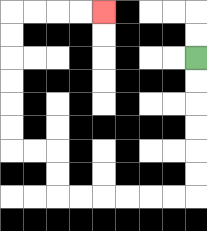{'start': '[8, 2]', 'end': '[4, 0]', 'path_directions': 'D,D,D,D,D,D,L,L,L,L,L,L,U,U,L,L,U,U,U,U,U,U,R,R,R,R', 'path_coordinates': '[[8, 2], [8, 3], [8, 4], [8, 5], [8, 6], [8, 7], [8, 8], [7, 8], [6, 8], [5, 8], [4, 8], [3, 8], [2, 8], [2, 7], [2, 6], [1, 6], [0, 6], [0, 5], [0, 4], [0, 3], [0, 2], [0, 1], [0, 0], [1, 0], [2, 0], [3, 0], [4, 0]]'}